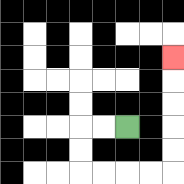{'start': '[5, 5]', 'end': '[7, 2]', 'path_directions': 'L,L,D,D,R,R,R,R,U,U,U,U,U', 'path_coordinates': '[[5, 5], [4, 5], [3, 5], [3, 6], [3, 7], [4, 7], [5, 7], [6, 7], [7, 7], [7, 6], [7, 5], [7, 4], [7, 3], [7, 2]]'}